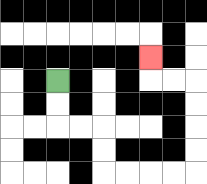{'start': '[2, 3]', 'end': '[6, 2]', 'path_directions': 'D,D,R,R,D,D,R,R,R,R,U,U,U,U,L,L,U', 'path_coordinates': '[[2, 3], [2, 4], [2, 5], [3, 5], [4, 5], [4, 6], [4, 7], [5, 7], [6, 7], [7, 7], [8, 7], [8, 6], [8, 5], [8, 4], [8, 3], [7, 3], [6, 3], [6, 2]]'}